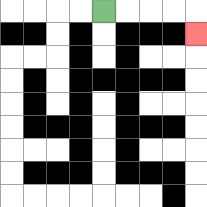{'start': '[4, 0]', 'end': '[8, 1]', 'path_directions': 'R,R,R,R,D', 'path_coordinates': '[[4, 0], [5, 0], [6, 0], [7, 0], [8, 0], [8, 1]]'}